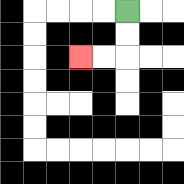{'start': '[5, 0]', 'end': '[3, 2]', 'path_directions': 'D,D,L,L', 'path_coordinates': '[[5, 0], [5, 1], [5, 2], [4, 2], [3, 2]]'}